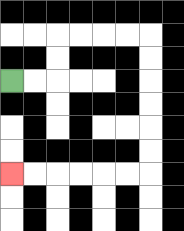{'start': '[0, 3]', 'end': '[0, 7]', 'path_directions': 'R,R,U,U,R,R,R,R,D,D,D,D,D,D,L,L,L,L,L,L', 'path_coordinates': '[[0, 3], [1, 3], [2, 3], [2, 2], [2, 1], [3, 1], [4, 1], [5, 1], [6, 1], [6, 2], [6, 3], [6, 4], [6, 5], [6, 6], [6, 7], [5, 7], [4, 7], [3, 7], [2, 7], [1, 7], [0, 7]]'}